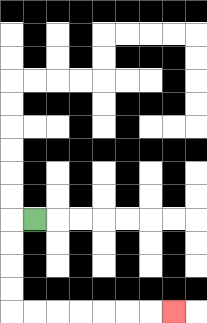{'start': '[1, 9]', 'end': '[7, 13]', 'path_directions': 'L,D,D,D,D,R,R,R,R,R,R,R', 'path_coordinates': '[[1, 9], [0, 9], [0, 10], [0, 11], [0, 12], [0, 13], [1, 13], [2, 13], [3, 13], [4, 13], [5, 13], [6, 13], [7, 13]]'}